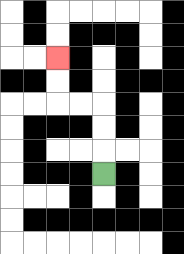{'start': '[4, 7]', 'end': '[2, 2]', 'path_directions': 'U,U,U,L,L,U,U', 'path_coordinates': '[[4, 7], [4, 6], [4, 5], [4, 4], [3, 4], [2, 4], [2, 3], [2, 2]]'}